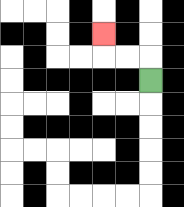{'start': '[6, 3]', 'end': '[4, 1]', 'path_directions': 'U,L,L,U', 'path_coordinates': '[[6, 3], [6, 2], [5, 2], [4, 2], [4, 1]]'}